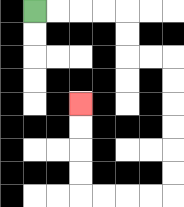{'start': '[1, 0]', 'end': '[3, 4]', 'path_directions': 'R,R,R,R,D,D,R,R,D,D,D,D,D,D,L,L,L,L,U,U,U,U', 'path_coordinates': '[[1, 0], [2, 0], [3, 0], [4, 0], [5, 0], [5, 1], [5, 2], [6, 2], [7, 2], [7, 3], [7, 4], [7, 5], [7, 6], [7, 7], [7, 8], [6, 8], [5, 8], [4, 8], [3, 8], [3, 7], [3, 6], [3, 5], [3, 4]]'}